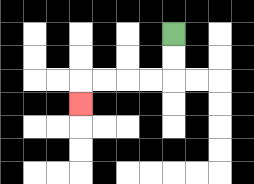{'start': '[7, 1]', 'end': '[3, 4]', 'path_directions': 'D,D,L,L,L,L,D', 'path_coordinates': '[[7, 1], [7, 2], [7, 3], [6, 3], [5, 3], [4, 3], [3, 3], [3, 4]]'}